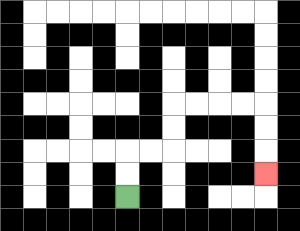{'start': '[5, 8]', 'end': '[11, 7]', 'path_directions': 'U,U,R,R,U,U,R,R,R,R,D,D,D', 'path_coordinates': '[[5, 8], [5, 7], [5, 6], [6, 6], [7, 6], [7, 5], [7, 4], [8, 4], [9, 4], [10, 4], [11, 4], [11, 5], [11, 6], [11, 7]]'}